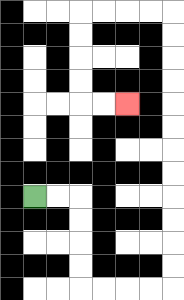{'start': '[1, 8]', 'end': '[5, 4]', 'path_directions': 'R,R,D,D,D,D,R,R,R,R,U,U,U,U,U,U,U,U,U,U,U,U,L,L,L,L,D,D,D,D,R,R', 'path_coordinates': '[[1, 8], [2, 8], [3, 8], [3, 9], [3, 10], [3, 11], [3, 12], [4, 12], [5, 12], [6, 12], [7, 12], [7, 11], [7, 10], [7, 9], [7, 8], [7, 7], [7, 6], [7, 5], [7, 4], [7, 3], [7, 2], [7, 1], [7, 0], [6, 0], [5, 0], [4, 0], [3, 0], [3, 1], [3, 2], [3, 3], [3, 4], [4, 4], [5, 4]]'}